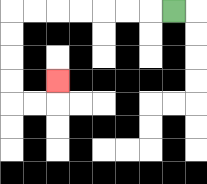{'start': '[7, 0]', 'end': '[2, 3]', 'path_directions': 'L,L,L,L,L,L,L,D,D,D,D,R,R,U', 'path_coordinates': '[[7, 0], [6, 0], [5, 0], [4, 0], [3, 0], [2, 0], [1, 0], [0, 0], [0, 1], [0, 2], [0, 3], [0, 4], [1, 4], [2, 4], [2, 3]]'}